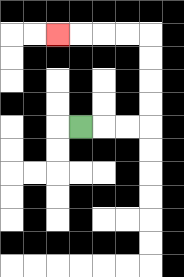{'start': '[3, 5]', 'end': '[2, 1]', 'path_directions': 'R,R,R,U,U,U,U,L,L,L,L', 'path_coordinates': '[[3, 5], [4, 5], [5, 5], [6, 5], [6, 4], [6, 3], [6, 2], [6, 1], [5, 1], [4, 1], [3, 1], [2, 1]]'}